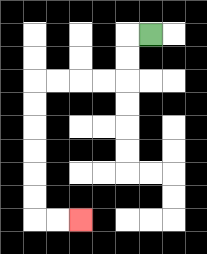{'start': '[6, 1]', 'end': '[3, 9]', 'path_directions': 'L,D,D,L,L,L,L,D,D,D,D,D,D,R,R', 'path_coordinates': '[[6, 1], [5, 1], [5, 2], [5, 3], [4, 3], [3, 3], [2, 3], [1, 3], [1, 4], [1, 5], [1, 6], [1, 7], [1, 8], [1, 9], [2, 9], [3, 9]]'}